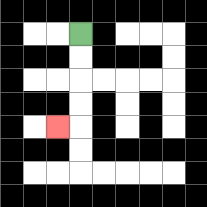{'start': '[3, 1]', 'end': '[2, 5]', 'path_directions': 'D,D,D,D,L', 'path_coordinates': '[[3, 1], [3, 2], [3, 3], [3, 4], [3, 5], [2, 5]]'}